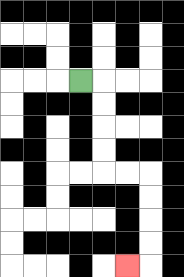{'start': '[3, 3]', 'end': '[5, 11]', 'path_directions': 'R,D,D,D,D,R,R,D,D,D,D,L', 'path_coordinates': '[[3, 3], [4, 3], [4, 4], [4, 5], [4, 6], [4, 7], [5, 7], [6, 7], [6, 8], [6, 9], [6, 10], [6, 11], [5, 11]]'}